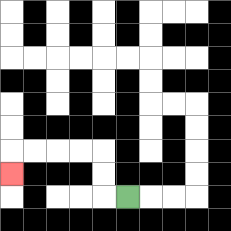{'start': '[5, 8]', 'end': '[0, 7]', 'path_directions': 'L,U,U,L,L,L,L,D', 'path_coordinates': '[[5, 8], [4, 8], [4, 7], [4, 6], [3, 6], [2, 6], [1, 6], [0, 6], [0, 7]]'}